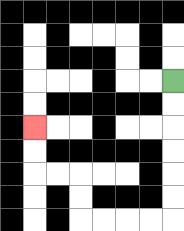{'start': '[7, 3]', 'end': '[1, 5]', 'path_directions': 'D,D,D,D,D,D,L,L,L,L,U,U,L,L,U,U', 'path_coordinates': '[[7, 3], [7, 4], [7, 5], [7, 6], [7, 7], [7, 8], [7, 9], [6, 9], [5, 9], [4, 9], [3, 9], [3, 8], [3, 7], [2, 7], [1, 7], [1, 6], [1, 5]]'}